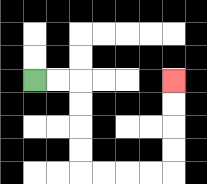{'start': '[1, 3]', 'end': '[7, 3]', 'path_directions': 'R,R,D,D,D,D,R,R,R,R,U,U,U,U', 'path_coordinates': '[[1, 3], [2, 3], [3, 3], [3, 4], [3, 5], [3, 6], [3, 7], [4, 7], [5, 7], [6, 7], [7, 7], [7, 6], [7, 5], [7, 4], [7, 3]]'}